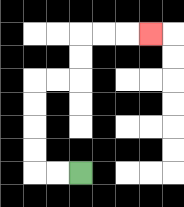{'start': '[3, 7]', 'end': '[6, 1]', 'path_directions': 'L,L,U,U,U,U,R,R,U,U,R,R,R', 'path_coordinates': '[[3, 7], [2, 7], [1, 7], [1, 6], [1, 5], [1, 4], [1, 3], [2, 3], [3, 3], [3, 2], [3, 1], [4, 1], [5, 1], [6, 1]]'}